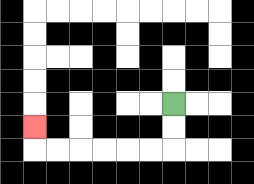{'start': '[7, 4]', 'end': '[1, 5]', 'path_directions': 'D,D,L,L,L,L,L,L,U', 'path_coordinates': '[[7, 4], [7, 5], [7, 6], [6, 6], [5, 6], [4, 6], [3, 6], [2, 6], [1, 6], [1, 5]]'}